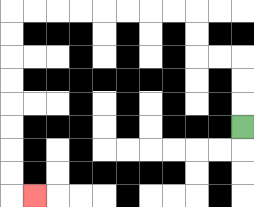{'start': '[10, 5]', 'end': '[1, 8]', 'path_directions': 'U,U,U,L,L,U,U,L,L,L,L,L,L,L,L,D,D,D,D,D,D,D,D,R', 'path_coordinates': '[[10, 5], [10, 4], [10, 3], [10, 2], [9, 2], [8, 2], [8, 1], [8, 0], [7, 0], [6, 0], [5, 0], [4, 0], [3, 0], [2, 0], [1, 0], [0, 0], [0, 1], [0, 2], [0, 3], [0, 4], [0, 5], [0, 6], [0, 7], [0, 8], [1, 8]]'}